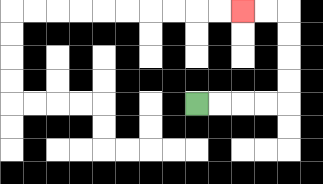{'start': '[8, 4]', 'end': '[10, 0]', 'path_directions': 'R,R,R,R,U,U,U,U,L,L', 'path_coordinates': '[[8, 4], [9, 4], [10, 4], [11, 4], [12, 4], [12, 3], [12, 2], [12, 1], [12, 0], [11, 0], [10, 0]]'}